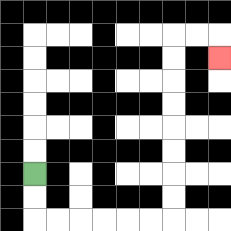{'start': '[1, 7]', 'end': '[9, 2]', 'path_directions': 'D,D,R,R,R,R,R,R,U,U,U,U,U,U,U,U,R,R,D', 'path_coordinates': '[[1, 7], [1, 8], [1, 9], [2, 9], [3, 9], [4, 9], [5, 9], [6, 9], [7, 9], [7, 8], [7, 7], [7, 6], [7, 5], [7, 4], [7, 3], [7, 2], [7, 1], [8, 1], [9, 1], [9, 2]]'}